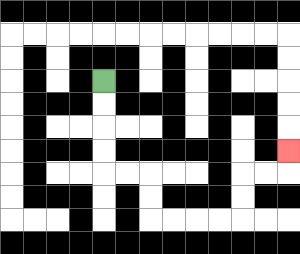{'start': '[4, 3]', 'end': '[12, 6]', 'path_directions': 'D,D,D,D,R,R,D,D,R,R,R,R,U,U,R,R,U', 'path_coordinates': '[[4, 3], [4, 4], [4, 5], [4, 6], [4, 7], [5, 7], [6, 7], [6, 8], [6, 9], [7, 9], [8, 9], [9, 9], [10, 9], [10, 8], [10, 7], [11, 7], [12, 7], [12, 6]]'}